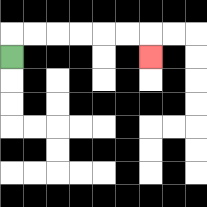{'start': '[0, 2]', 'end': '[6, 2]', 'path_directions': 'U,R,R,R,R,R,R,D', 'path_coordinates': '[[0, 2], [0, 1], [1, 1], [2, 1], [3, 1], [4, 1], [5, 1], [6, 1], [6, 2]]'}